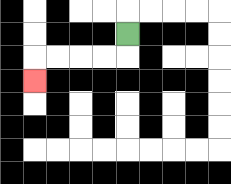{'start': '[5, 1]', 'end': '[1, 3]', 'path_directions': 'D,L,L,L,L,D', 'path_coordinates': '[[5, 1], [5, 2], [4, 2], [3, 2], [2, 2], [1, 2], [1, 3]]'}